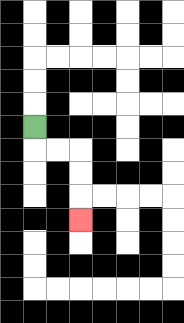{'start': '[1, 5]', 'end': '[3, 9]', 'path_directions': 'D,R,R,D,D,D', 'path_coordinates': '[[1, 5], [1, 6], [2, 6], [3, 6], [3, 7], [3, 8], [3, 9]]'}